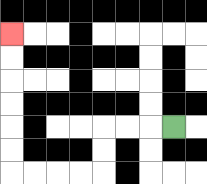{'start': '[7, 5]', 'end': '[0, 1]', 'path_directions': 'L,L,L,D,D,L,L,L,L,U,U,U,U,U,U', 'path_coordinates': '[[7, 5], [6, 5], [5, 5], [4, 5], [4, 6], [4, 7], [3, 7], [2, 7], [1, 7], [0, 7], [0, 6], [0, 5], [0, 4], [0, 3], [0, 2], [0, 1]]'}